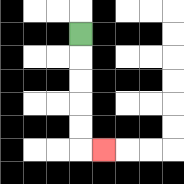{'start': '[3, 1]', 'end': '[4, 6]', 'path_directions': 'D,D,D,D,D,R', 'path_coordinates': '[[3, 1], [3, 2], [3, 3], [3, 4], [3, 5], [3, 6], [4, 6]]'}